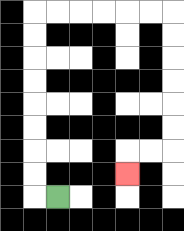{'start': '[2, 8]', 'end': '[5, 7]', 'path_directions': 'L,U,U,U,U,U,U,U,U,R,R,R,R,R,R,D,D,D,D,D,D,L,L,D', 'path_coordinates': '[[2, 8], [1, 8], [1, 7], [1, 6], [1, 5], [1, 4], [1, 3], [1, 2], [1, 1], [1, 0], [2, 0], [3, 0], [4, 0], [5, 0], [6, 0], [7, 0], [7, 1], [7, 2], [7, 3], [7, 4], [7, 5], [7, 6], [6, 6], [5, 6], [5, 7]]'}